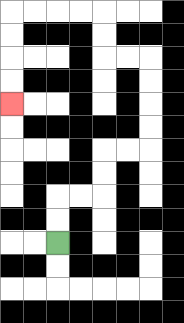{'start': '[2, 10]', 'end': '[0, 4]', 'path_directions': 'U,U,R,R,U,U,R,R,U,U,U,U,L,L,U,U,L,L,L,L,D,D,D,D', 'path_coordinates': '[[2, 10], [2, 9], [2, 8], [3, 8], [4, 8], [4, 7], [4, 6], [5, 6], [6, 6], [6, 5], [6, 4], [6, 3], [6, 2], [5, 2], [4, 2], [4, 1], [4, 0], [3, 0], [2, 0], [1, 0], [0, 0], [0, 1], [0, 2], [0, 3], [0, 4]]'}